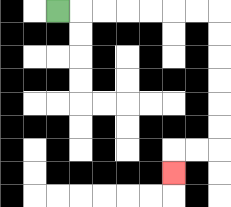{'start': '[2, 0]', 'end': '[7, 7]', 'path_directions': 'R,R,R,R,R,R,R,D,D,D,D,D,D,L,L,D', 'path_coordinates': '[[2, 0], [3, 0], [4, 0], [5, 0], [6, 0], [7, 0], [8, 0], [9, 0], [9, 1], [9, 2], [9, 3], [9, 4], [9, 5], [9, 6], [8, 6], [7, 6], [7, 7]]'}